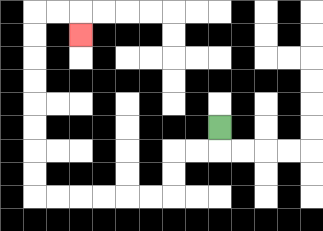{'start': '[9, 5]', 'end': '[3, 1]', 'path_directions': 'D,L,L,D,D,L,L,L,L,L,L,U,U,U,U,U,U,U,U,R,R,D', 'path_coordinates': '[[9, 5], [9, 6], [8, 6], [7, 6], [7, 7], [7, 8], [6, 8], [5, 8], [4, 8], [3, 8], [2, 8], [1, 8], [1, 7], [1, 6], [1, 5], [1, 4], [1, 3], [1, 2], [1, 1], [1, 0], [2, 0], [3, 0], [3, 1]]'}